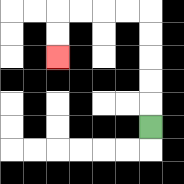{'start': '[6, 5]', 'end': '[2, 2]', 'path_directions': 'U,U,U,U,U,L,L,L,L,D,D', 'path_coordinates': '[[6, 5], [6, 4], [6, 3], [6, 2], [6, 1], [6, 0], [5, 0], [4, 0], [3, 0], [2, 0], [2, 1], [2, 2]]'}